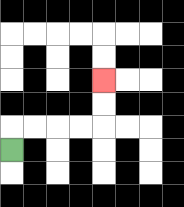{'start': '[0, 6]', 'end': '[4, 3]', 'path_directions': 'U,R,R,R,R,U,U', 'path_coordinates': '[[0, 6], [0, 5], [1, 5], [2, 5], [3, 5], [4, 5], [4, 4], [4, 3]]'}